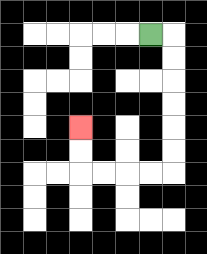{'start': '[6, 1]', 'end': '[3, 5]', 'path_directions': 'R,D,D,D,D,D,D,L,L,L,L,U,U', 'path_coordinates': '[[6, 1], [7, 1], [7, 2], [7, 3], [7, 4], [7, 5], [7, 6], [7, 7], [6, 7], [5, 7], [4, 7], [3, 7], [3, 6], [3, 5]]'}